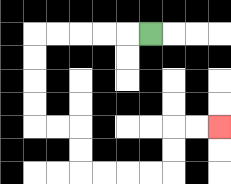{'start': '[6, 1]', 'end': '[9, 5]', 'path_directions': 'L,L,L,L,L,D,D,D,D,R,R,D,D,R,R,R,R,U,U,R,R', 'path_coordinates': '[[6, 1], [5, 1], [4, 1], [3, 1], [2, 1], [1, 1], [1, 2], [1, 3], [1, 4], [1, 5], [2, 5], [3, 5], [3, 6], [3, 7], [4, 7], [5, 7], [6, 7], [7, 7], [7, 6], [7, 5], [8, 5], [9, 5]]'}